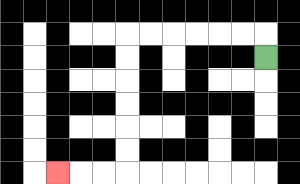{'start': '[11, 2]', 'end': '[2, 7]', 'path_directions': 'U,L,L,L,L,L,L,D,D,D,D,D,D,L,L,L', 'path_coordinates': '[[11, 2], [11, 1], [10, 1], [9, 1], [8, 1], [7, 1], [6, 1], [5, 1], [5, 2], [5, 3], [5, 4], [5, 5], [5, 6], [5, 7], [4, 7], [3, 7], [2, 7]]'}